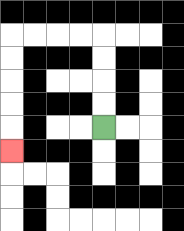{'start': '[4, 5]', 'end': '[0, 6]', 'path_directions': 'U,U,U,U,L,L,L,L,D,D,D,D,D', 'path_coordinates': '[[4, 5], [4, 4], [4, 3], [4, 2], [4, 1], [3, 1], [2, 1], [1, 1], [0, 1], [0, 2], [0, 3], [0, 4], [0, 5], [0, 6]]'}